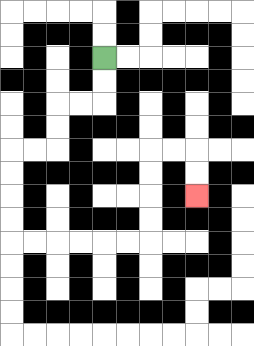{'start': '[4, 2]', 'end': '[8, 8]', 'path_directions': 'D,D,L,L,D,D,L,L,D,D,D,D,R,R,R,R,R,R,U,U,U,U,R,R,D,D', 'path_coordinates': '[[4, 2], [4, 3], [4, 4], [3, 4], [2, 4], [2, 5], [2, 6], [1, 6], [0, 6], [0, 7], [0, 8], [0, 9], [0, 10], [1, 10], [2, 10], [3, 10], [4, 10], [5, 10], [6, 10], [6, 9], [6, 8], [6, 7], [6, 6], [7, 6], [8, 6], [8, 7], [8, 8]]'}